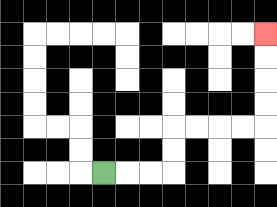{'start': '[4, 7]', 'end': '[11, 1]', 'path_directions': 'R,R,R,U,U,R,R,R,R,U,U,U,U', 'path_coordinates': '[[4, 7], [5, 7], [6, 7], [7, 7], [7, 6], [7, 5], [8, 5], [9, 5], [10, 5], [11, 5], [11, 4], [11, 3], [11, 2], [11, 1]]'}